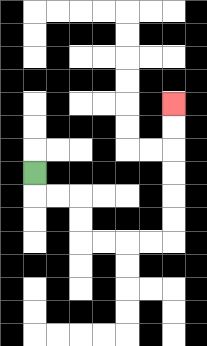{'start': '[1, 7]', 'end': '[7, 4]', 'path_directions': 'D,R,R,D,D,R,R,R,R,U,U,U,U,U,U', 'path_coordinates': '[[1, 7], [1, 8], [2, 8], [3, 8], [3, 9], [3, 10], [4, 10], [5, 10], [6, 10], [7, 10], [7, 9], [7, 8], [7, 7], [7, 6], [7, 5], [7, 4]]'}